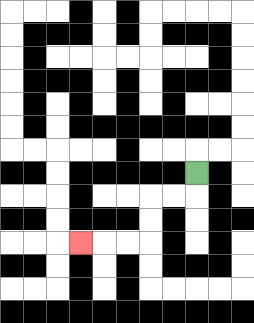{'start': '[8, 7]', 'end': '[3, 10]', 'path_directions': 'D,L,L,D,D,L,L,L', 'path_coordinates': '[[8, 7], [8, 8], [7, 8], [6, 8], [6, 9], [6, 10], [5, 10], [4, 10], [3, 10]]'}